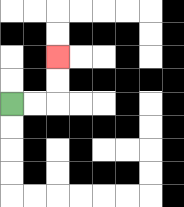{'start': '[0, 4]', 'end': '[2, 2]', 'path_directions': 'R,R,U,U', 'path_coordinates': '[[0, 4], [1, 4], [2, 4], [2, 3], [2, 2]]'}